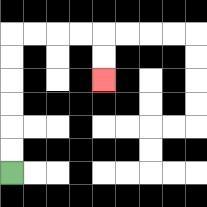{'start': '[0, 7]', 'end': '[4, 3]', 'path_directions': 'U,U,U,U,U,U,R,R,R,R,D,D', 'path_coordinates': '[[0, 7], [0, 6], [0, 5], [0, 4], [0, 3], [0, 2], [0, 1], [1, 1], [2, 1], [3, 1], [4, 1], [4, 2], [4, 3]]'}